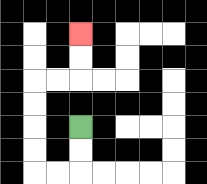{'start': '[3, 5]', 'end': '[3, 1]', 'path_directions': 'D,D,L,L,U,U,U,U,R,R,U,U', 'path_coordinates': '[[3, 5], [3, 6], [3, 7], [2, 7], [1, 7], [1, 6], [1, 5], [1, 4], [1, 3], [2, 3], [3, 3], [3, 2], [3, 1]]'}